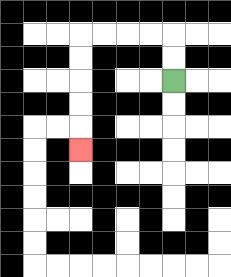{'start': '[7, 3]', 'end': '[3, 6]', 'path_directions': 'U,U,L,L,L,L,D,D,D,D,D', 'path_coordinates': '[[7, 3], [7, 2], [7, 1], [6, 1], [5, 1], [4, 1], [3, 1], [3, 2], [3, 3], [3, 4], [3, 5], [3, 6]]'}